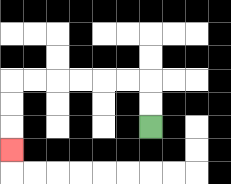{'start': '[6, 5]', 'end': '[0, 6]', 'path_directions': 'U,U,L,L,L,L,L,L,D,D,D', 'path_coordinates': '[[6, 5], [6, 4], [6, 3], [5, 3], [4, 3], [3, 3], [2, 3], [1, 3], [0, 3], [0, 4], [0, 5], [0, 6]]'}